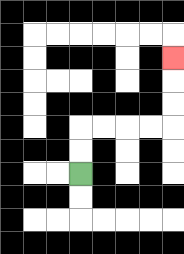{'start': '[3, 7]', 'end': '[7, 2]', 'path_directions': 'U,U,R,R,R,R,U,U,U', 'path_coordinates': '[[3, 7], [3, 6], [3, 5], [4, 5], [5, 5], [6, 5], [7, 5], [7, 4], [7, 3], [7, 2]]'}